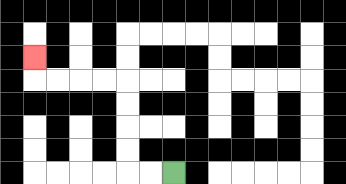{'start': '[7, 7]', 'end': '[1, 2]', 'path_directions': 'L,L,U,U,U,U,L,L,L,L,U', 'path_coordinates': '[[7, 7], [6, 7], [5, 7], [5, 6], [5, 5], [5, 4], [5, 3], [4, 3], [3, 3], [2, 3], [1, 3], [1, 2]]'}